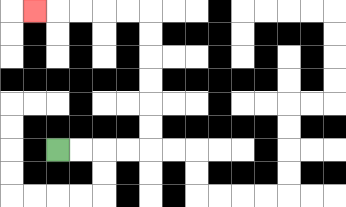{'start': '[2, 6]', 'end': '[1, 0]', 'path_directions': 'R,R,R,R,U,U,U,U,U,U,L,L,L,L,L', 'path_coordinates': '[[2, 6], [3, 6], [4, 6], [5, 6], [6, 6], [6, 5], [6, 4], [6, 3], [6, 2], [6, 1], [6, 0], [5, 0], [4, 0], [3, 0], [2, 0], [1, 0]]'}